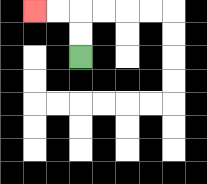{'start': '[3, 2]', 'end': '[1, 0]', 'path_directions': 'U,U,L,L', 'path_coordinates': '[[3, 2], [3, 1], [3, 0], [2, 0], [1, 0]]'}